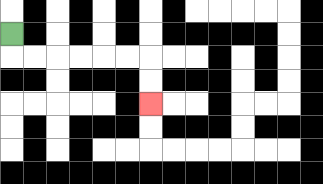{'start': '[0, 1]', 'end': '[6, 4]', 'path_directions': 'D,R,R,R,R,R,R,D,D', 'path_coordinates': '[[0, 1], [0, 2], [1, 2], [2, 2], [3, 2], [4, 2], [5, 2], [6, 2], [6, 3], [6, 4]]'}